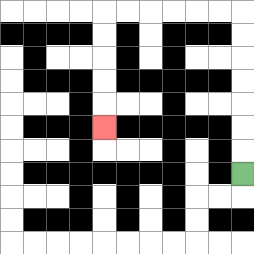{'start': '[10, 7]', 'end': '[4, 5]', 'path_directions': 'U,U,U,U,U,U,U,L,L,L,L,L,L,D,D,D,D,D', 'path_coordinates': '[[10, 7], [10, 6], [10, 5], [10, 4], [10, 3], [10, 2], [10, 1], [10, 0], [9, 0], [8, 0], [7, 0], [6, 0], [5, 0], [4, 0], [4, 1], [4, 2], [4, 3], [4, 4], [4, 5]]'}